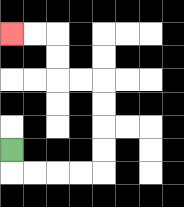{'start': '[0, 6]', 'end': '[0, 1]', 'path_directions': 'D,R,R,R,R,U,U,U,U,L,L,U,U,L,L', 'path_coordinates': '[[0, 6], [0, 7], [1, 7], [2, 7], [3, 7], [4, 7], [4, 6], [4, 5], [4, 4], [4, 3], [3, 3], [2, 3], [2, 2], [2, 1], [1, 1], [0, 1]]'}